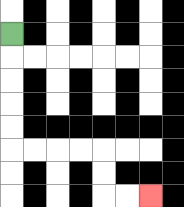{'start': '[0, 1]', 'end': '[6, 8]', 'path_directions': 'D,D,D,D,D,R,R,R,R,D,D,R,R', 'path_coordinates': '[[0, 1], [0, 2], [0, 3], [0, 4], [0, 5], [0, 6], [1, 6], [2, 6], [3, 6], [4, 6], [4, 7], [4, 8], [5, 8], [6, 8]]'}